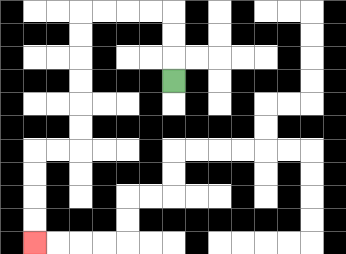{'start': '[7, 3]', 'end': '[1, 10]', 'path_directions': 'U,U,U,L,L,L,L,D,D,D,D,D,D,L,L,D,D,D,D', 'path_coordinates': '[[7, 3], [7, 2], [7, 1], [7, 0], [6, 0], [5, 0], [4, 0], [3, 0], [3, 1], [3, 2], [3, 3], [3, 4], [3, 5], [3, 6], [2, 6], [1, 6], [1, 7], [1, 8], [1, 9], [1, 10]]'}